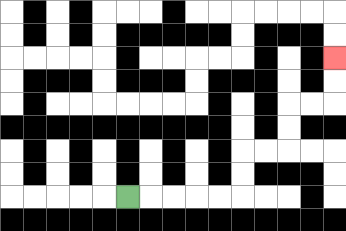{'start': '[5, 8]', 'end': '[14, 2]', 'path_directions': 'R,R,R,R,R,U,U,R,R,U,U,R,R,U,U', 'path_coordinates': '[[5, 8], [6, 8], [7, 8], [8, 8], [9, 8], [10, 8], [10, 7], [10, 6], [11, 6], [12, 6], [12, 5], [12, 4], [13, 4], [14, 4], [14, 3], [14, 2]]'}